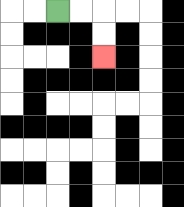{'start': '[2, 0]', 'end': '[4, 2]', 'path_directions': 'R,R,D,D', 'path_coordinates': '[[2, 0], [3, 0], [4, 0], [4, 1], [4, 2]]'}